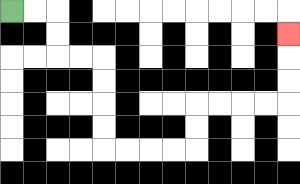{'start': '[0, 0]', 'end': '[12, 1]', 'path_directions': 'R,R,D,D,R,R,D,D,D,D,R,R,R,R,U,U,R,R,R,R,U,U,U', 'path_coordinates': '[[0, 0], [1, 0], [2, 0], [2, 1], [2, 2], [3, 2], [4, 2], [4, 3], [4, 4], [4, 5], [4, 6], [5, 6], [6, 6], [7, 6], [8, 6], [8, 5], [8, 4], [9, 4], [10, 4], [11, 4], [12, 4], [12, 3], [12, 2], [12, 1]]'}